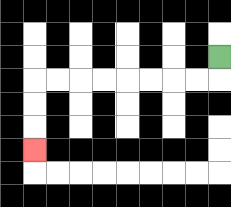{'start': '[9, 2]', 'end': '[1, 6]', 'path_directions': 'D,L,L,L,L,L,L,L,L,D,D,D', 'path_coordinates': '[[9, 2], [9, 3], [8, 3], [7, 3], [6, 3], [5, 3], [4, 3], [3, 3], [2, 3], [1, 3], [1, 4], [1, 5], [1, 6]]'}